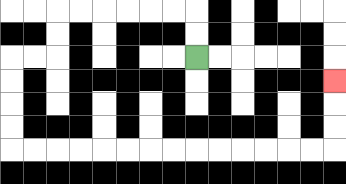{'start': '[8, 2]', 'end': '[14, 3]', 'path_directions': 'U,U,L,L,L,L,L,L,D,D,L,L,D,D,D,D,R,R,R,R,R,R,R,R,R,R,R,R,R,R,U,U,U', 'path_coordinates': '[[8, 2], [8, 1], [8, 0], [7, 0], [6, 0], [5, 0], [4, 0], [3, 0], [2, 0], [2, 1], [2, 2], [1, 2], [0, 2], [0, 3], [0, 4], [0, 5], [0, 6], [1, 6], [2, 6], [3, 6], [4, 6], [5, 6], [6, 6], [7, 6], [8, 6], [9, 6], [10, 6], [11, 6], [12, 6], [13, 6], [14, 6], [14, 5], [14, 4], [14, 3]]'}